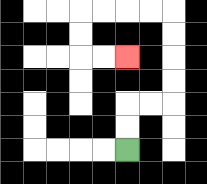{'start': '[5, 6]', 'end': '[5, 2]', 'path_directions': 'U,U,R,R,U,U,U,U,L,L,L,L,D,D,R,R', 'path_coordinates': '[[5, 6], [5, 5], [5, 4], [6, 4], [7, 4], [7, 3], [7, 2], [7, 1], [7, 0], [6, 0], [5, 0], [4, 0], [3, 0], [3, 1], [3, 2], [4, 2], [5, 2]]'}